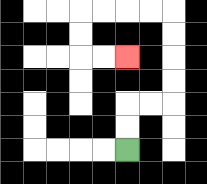{'start': '[5, 6]', 'end': '[5, 2]', 'path_directions': 'U,U,R,R,U,U,U,U,L,L,L,L,D,D,R,R', 'path_coordinates': '[[5, 6], [5, 5], [5, 4], [6, 4], [7, 4], [7, 3], [7, 2], [7, 1], [7, 0], [6, 0], [5, 0], [4, 0], [3, 0], [3, 1], [3, 2], [4, 2], [5, 2]]'}